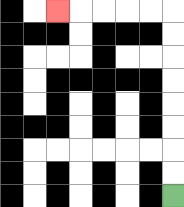{'start': '[7, 8]', 'end': '[2, 0]', 'path_directions': 'U,U,U,U,U,U,U,U,L,L,L,L,L', 'path_coordinates': '[[7, 8], [7, 7], [7, 6], [7, 5], [7, 4], [7, 3], [7, 2], [7, 1], [7, 0], [6, 0], [5, 0], [4, 0], [3, 0], [2, 0]]'}